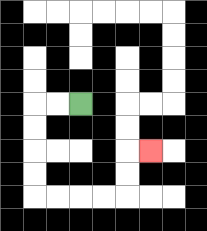{'start': '[3, 4]', 'end': '[6, 6]', 'path_directions': 'L,L,D,D,D,D,R,R,R,R,U,U,R', 'path_coordinates': '[[3, 4], [2, 4], [1, 4], [1, 5], [1, 6], [1, 7], [1, 8], [2, 8], [3, 8], [4, 8], [5, 8], [5, 7], [5, 6], [6, 6]]'}